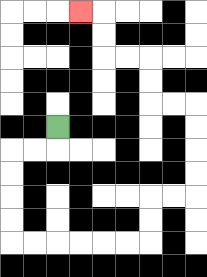{'start': '[2, 5]', 'end': '[3, 0]', 'path_directions': 'D,L,L,D,D,D,D,R,R,R,R,R,R,U,U,R,R,U,U,U,U,L,L,U,U,L,L,U,U,L', 'path_coordinates': '[[2, 5], [2, 6], [1, 6], [0, 6], [0, 7], [0, 8], [0, 9], [0, 10], [1, 10], [2, 10], [3, 10], [4, 10], [5, 10], [6, 10], [6, 9], [6, 8], [7, 8], [8, 8], [8, 7], [8, 6], [8, 5], [8, 4], [7, 4], [6, 4], [6, 3], [6, 2], [5, 2], [4, 2], [4, 1], [4, 0], [3, 0]]'}